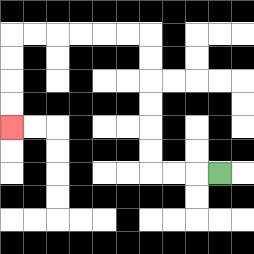{'start': '[9, 7]', 'end': '[0, 5]', 'path_directions': 'L,L,L,U,U,U,U,U,U,L,L,L,L,L,L,D,D,D,D', 'path_coordinates': '[[9, 7], [8, 7], [7, 7], [6, 7], [6, 6], [6, 5], [6, 4], [6, 3], [6, 2], [6, 1], [5, 1], [4, 1], [3, 1], [2, 1], [1, 1], [0, 1], [0, 2], [0, 3], [0, 4], [0, 5]]'}